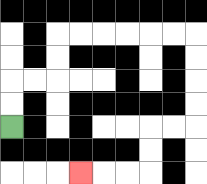{'start': '[0, 5]', 'end': '[3, 7]', 'path_directions': 'U,U,R,R,U,U,R,R,R,R,R,R,D,D,D,D,L,L,D,D,L,L,L', 'path_coordinates': '[[0, 5], [0, 4], [0, 3], [1, 3], [2, 3], [2, 2], [2, 1], [3, 1], [4, 1], [5, 1], [6, 1], [7, 1], [8, 1], [8, 2], [8, 3], [8, 4], [8, 5], [7, 5], [6, 5], [6, 6], [6, 7], [5, 7], [4, 7], [3, 7]]'}